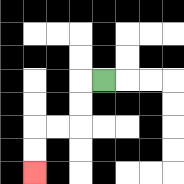{'start': '[4, 3]', 'end': '[1, 7]', 'path_directions': 'L,D,D,L,L,D,D', 'path_coordinates': '[[4, 3], [3, 3], [3, 4], [3, 5], [2, 5], [1, 5], [1, 6], [1, 7]]'}